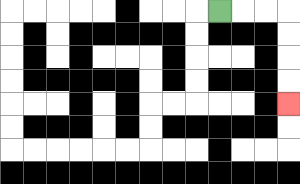{'start': '[9, 0]', 'end': '[12, 4]', 'path_directions': 'R,R,R,D,D,D,D', 'path_coordinates': '[[9, 0], [10, 0], [11, 0], [12, 0], [12, 1], [12, 2], [12, 3], [12, 4]]'}